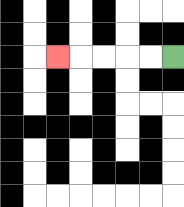{'start': '[7, 2]', 'end': '[2, 2]', 'path_directions': 'L,L,L,L,L', 'path_coordinates': '[[7, 2], [6, 2], [5, 2], [4, 2], [3, 2], [2, 2]]'}